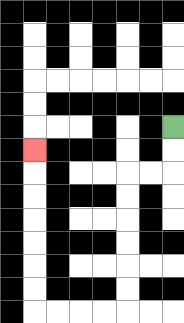{'start': '[7, 5]', 'end': '[1, 6]', 'path_directions': 'D,D,L,L,D,D,D,D,D,D,L,L,L,L,U,U,U,U,U,U,U', 'path_coordinates': '[[7, 5], [7, 6], [7, 7], [6, 7], [5, 7], [5, 8], [5, 9], [5, 10], [5, 11], [5, 12], [5, 13], [4, 13], [3, 13], [2, 13], [1, 13], [1, 12], [1, 11], [1, 10], [1, 9], [1, 8], [1, 7], [1, 6]]'}